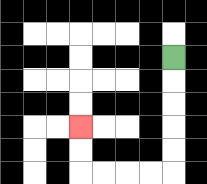{'start': '[7, 2]', 'end': '[3, 5]', 'path_directions': 'D,D,D,D,D,L,L,L,L,U,U', 'path_coordinates': '[[7, 2], [7, 3], [7, 4], [7, 5], [7, 6], [7, 7], [6, 7], [5, 7], [4, 7], [3, 7], [3, 6], [3, 5]]'}